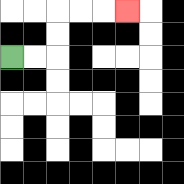{'start': '[0, 2]', 'end': '[5, 0]', 'path_directions': 'R,R,U,U,R,R,R', 'path_coordinates': '[[0, 2], [1, 2], [2, 2], [2, 1], [2, 0], [3, 0], [4, 0], [5, 0]]'}